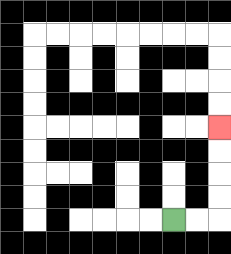{'start': '[7, 9]', 'end': '[9, 5]', 'path_directions': 'R,R,U,U,U,U', 'path_coordinates': '[[7, 9], [8, 9], [9, 9], [9, 8], [9, 7], [9, 6], [9, 5]]'}